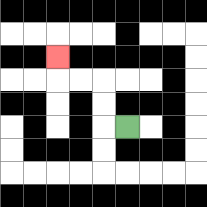{'start': '[5, 5]', 'end': '[2, 2]', 'path_directions': 'L,U,U,L,L,U', 'path_coordinates': '[[5, 5], [4, 5], [4, 4], [4, 3], [3, 3], [2, 3], [2, 2]]'}